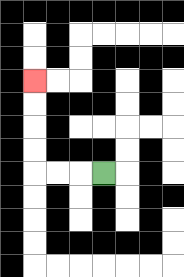{'start': '[4, 7]', 'end': '[1, 3]', 'path_directions': 'L,L,L,U,U,U,U', 'path_coordinates': '[[4, 7], [3, 7], [2, 7], [1, 7], [1, 6], [1, 5], [1, 4], [1, 3]]'}